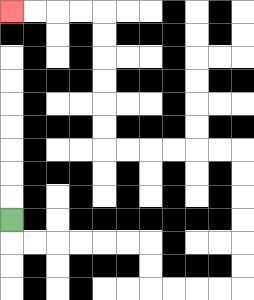{'start': '[0, 9]', 'end': '[0, 0]', 'path_directions': 'D,R,R,R,R,R,R,D,D,R,R,R,R,U,U,U,U,U,U,L,L,L,L,L,L,U,U,U,U,U,U,L,L,L,L', 'path_coordinates': '[[0, 9], [0, 10], [1, 10], [2, 10], [3, 10], [4, 10], [5, 10], [6, 10], [6, 11], [6, 12], [7, 12], [8, 12], [9, 12], [10, 12], [10, 11], [10, 10], [10, 9], [10, 8], [10, 7], [10, 6], [9, 6], [8, 6], [7, 6], [6, 6], [5, 6], [4, 6], [4, 5], [4, 4], [4, 3], [4, 2], [4, 1], [4, 0], [3, 0], [2, 0], [1, 0], [0, 0]]'}